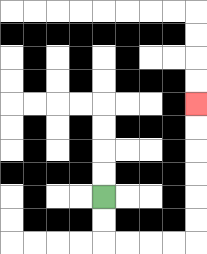{'start': '[4, 8]', 'end': '[8, 4]', 'path_directions': 'D,D,R,R,R,R,U,U,U,U,U,U', 'path_coordinates': '[[4, 8], [4, 9], [4, 10], [5, 10], [6, 10], [7, 10], [8, 10], [8, 9], [8, 8], [8, 7], [8, 6], [8, 5], [8, 4]]'}